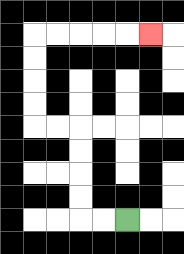{'start': '[5, 9]', 'end': '[6, 1]', 'path_directions': 'L,L,U,U,U,U,L,L,U,U,U,U,R,R,R,R,R', 'path_coordinates': '[[5, 9], [4, 9], [3, 9], [3, 8], [3, 7], [3, 6], [3, 5], [2, 5], [1, 5], [1, 4], [1, 3], [1, 2], [1, 1], [2, 1], [3, 1], [4, 1], [5, 1], [6, 1]]'}